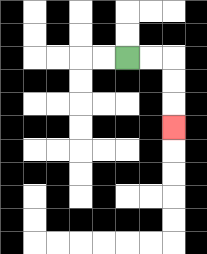{'start': '[5, 2]', 'end': '[7, 5]', 'path_directions': 'R,R,D,D,D', 'path_coordinates': '[[5, 2], [6, 2], [7, 2], [7, 3], [7, 4], [7, 5]]'}